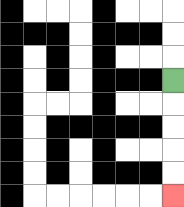{'start': '[7, 3]', 'end': '[7, 8]', 'path_directions': 'D,D,D,D,D', 'path_coordinates': '[[7, 3], [7, 4], [7, 5], [7, 6], [7, 7], [7, 8]]'}